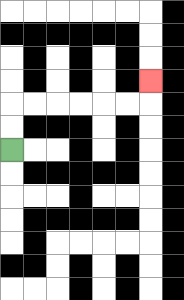{'start': '[0, 6]', 'end': '[6, 3]', 'path_directions': 'U,U,R,R,R,R,R,R,U', 'path_coordinates': '[[0, 6], [0, 5], [0, 4], [1, 4], [2, 4], [3, 4], [4, 4], [5, 4], [6, 4], [6, 3]]'}